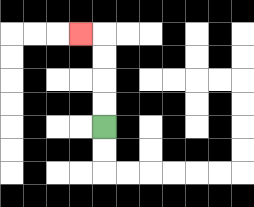{'start': '[4, 5]', 'end': '[3, 1]', 'path_directions': 'U,U,U,U,L', 'path_coordinates': '[[4, 5], [4, 4], [4, 3], [4, 2], [4, 1], [3, 1]]'}